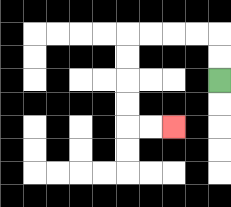{'start': '[9, 3]', 'end': '[7, 5]', 'path_directions': 'U,U,L,L,L,L,D,D,D,D,R,R', 'path_coordinates': '[[9, 3], [9, 2], [9, 1], [8, 1], [7, 1], [6, 1], [5, 1], [5, 2], [5, 3], [5, 4], [5, 5], [6, 5], [7, 5]]'}